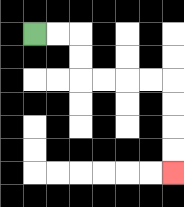{'start': '[1, 1]', 'end': '[7, 7]', 'path_directions': 'R,R,D,D,R,R,R,R,D,D,D,D', 'path_coordinates': '[[1, 1], [2, 1], [3, 1], [3, 2], [3, 3], [4, 3], [5, 3], [6, 3], [7, 3], [7, 4], [7, 5], [7, 6], [7, 7]]'}